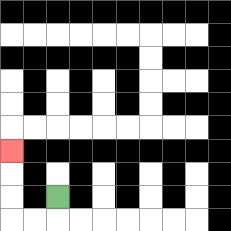{'start': '[2, 8]', 'end': '[0, 6]', 'path_directions': 'D,L,L,U,U,U', 'path_coordinates': '[[2, 8], [2, 9], [1, 9], [0, 9], [0, 8], [0, 7], [0, 6]]'}